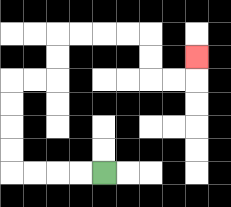{'start': '[4, 7]', 'end': '[8, 2]', 'path_directions': 'L,L,L,L,U,U,U,U,R,R,U,U,R,R,R,R,D,D,R,R,U', 'path_coordinates': '[[4, 7], [3, 7], [2, 7], [1, 7], [0, 7], [0, 6], [0, 5], [0, 4], [0, 3], [1, 3], [2, 3], [2, 2], [2, 1], [3, 1], [4, 1], [5, 1], [6, 1], [6, 2], [6, 3], [7, 3], [8, 3], [8, 2]]'}